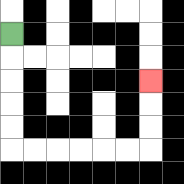{'start': '[0, 1]', 'end': '[6, 3]', 'path_directions': 'D,D,D,D,D,R,R,R,R,R,R,U,U,U', 'path_coordinates': '[[0, 1], [0, 2], [0, 3], [0, 4], [0, 5], [0, 6], [1, 6], [2, 6], [3, 6], [4, 6], [5, 6], [6, 6], [6, 5], [6, 4], [6, 3]]'}